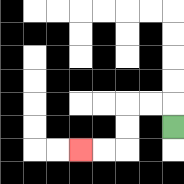{'start': '[7, 5]', 'end': '[3, 6]', 'path_directions': 'U,L,L,D,D,L,L', 'path_coordinates': '[[7, 5], [7, 4], [6, 4], [5, 4], [5, 5], [5, 6], [4, 6], [3, 6]]'}